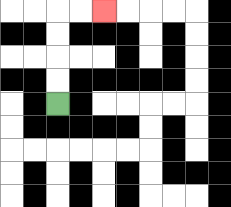{'start': '[2, 4]', 'end': '[4, 0]', 'path_directions': 'U,U,U,U,R,R', 'path_coordinates': '[[2, 4], [2, 3], [2, 2], [2, 1], [2, 0], [3, 0], [4, 0]]'}